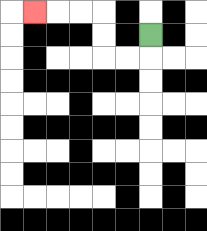{'start': '[6, 1]', 'end': '[1, 0]', 'path_directions': 'D,L,L,U,U,L,L,L', 'path_coordinates': '[[6, 1], [6, 2], [5, 2], [4, 2], [4, 1], [4, 0], [3, 0], [2, 0], [1, 0]]'}